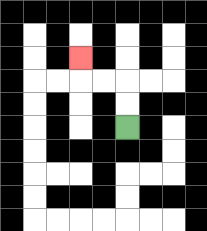{'start': '[5, 5]', 'end': '[3, 2]', 'path_directions': 'U,U,L,L,U', 'path_coordinates': '[[5, 5], [5, 4], [5, 3], [4, 3], [3, 3], [3, 2]]'}